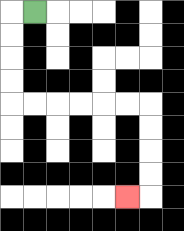{'start': '[1, 0]', 'end': '[5, 8]', 'path_directions': 'L,D,D,D,D,R,R,R,R,R,R,D,D,D,D,L', 'path_coordinates': '[[1, 0], [0, 0], [0, 1], [0, 2], [0, 3], [0, 4], [1, 4], [2, 4], [3, 4], [4, 4], [5, 4], [6, 4], [6, 5], [6, 6], [6, 7], [6, 8], [5, 8]]'}